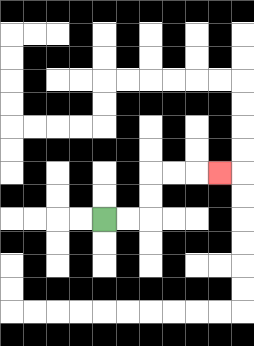{'start': '[4, 9]', 'end': '[9, 7]', 'path_directions': 'R,R,U,U,R,R,R', 'path_coordinates': '[[4, 9], [5, 9], [6, 9], [6, 8], [6, 7], [7, 7], [8, 7], [9, 7]]'}